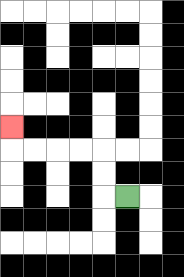{'start': '[5, 8]', 'end': '[0, 5]', 'path_directions': 'L,U,U,L,L,L,L,U', 'path_coordinates': '[[5, 8], [4, 8], [4, 7], [4, 6], [3, 6], [2, 6], [1, 6], [0, 6], [0, 5]]'}